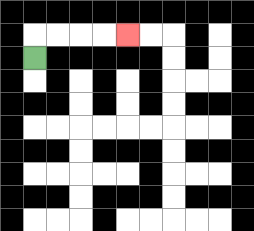{'start': '[1, 2]', 'end': '[5, 1]', 'path_directions': 'U,R,R,R,R', 'path_coordinates': '[[1, 2], [1, 1], [2, 1], [3, 1], [4, 1], [5, 1]]'}